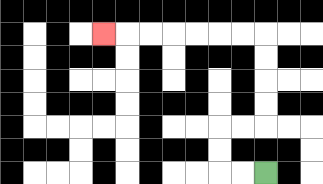{'start': '[11, 7]', 'end': '[4, 1]', 'path_directions': 'L,L,U,U,R,R,U,U,U,U,L,L,L,L,L,L,L', 'path_coordinates': '[[11, 7], [10, 7], [9, 7], [9, 6], [9, 5], [10, 5], [11, 5], [11, 4], [11, 3], [11, 2], [11, 1], [10, 1], [9, 1], [8, 1], [7, 1], [6, 1], [5, 1], [4, 1]]'}